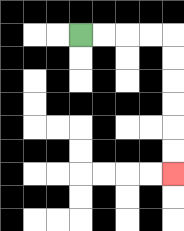{'start': '[3, 1]', 'end': '[7, 7]', 'path_directions': 'R,R,R,R,D,D,D,D,D,D', 'path_coordinates': '[[3, 1], [4, 1], [5, 1], [6, 1], [7, 1], [7, 2], [7, 3], [7, 4], [7, 5], [7, 6], [7, 7]]'}